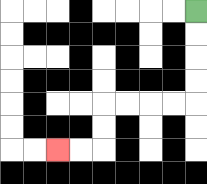{'start': '[8, 0]', 'end': '[2, 6]', 'path_directions': 'D,D,D,D,L,L,L,L,D,D,L,L', 'path_coordinates': '[[8, 0], [8, 1], [8, 2], [8, 3], [8, 4], [7, 4], [6, 4], [5, 4], [4, 4], [4, 5], [4, 6], [3, 6], [2, 6]]'}